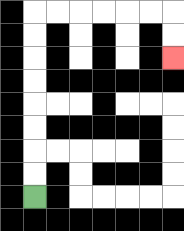{'start': '[1, 8]', 'end': '[7, 2]', 'path_directions': 'U,U,U,U,U,U,U,U,R,R,R,R,R,R,D,D', 'path_coordinates': '[[1, 8], [1, 7], [1, 6], [1, 5], [1, 4], [1, 3], [1, 2], [1, 1], [1, 0], [2, 0], [3, 0], [4, 0], [5, 0], [6, 0], [7, 0], [7, 1], [7, 2]]'}